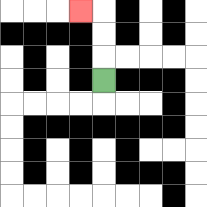{'start': '[4, 3]', 'end': '[3, 0]', 'path_directions': 'U,U,U,L', 'path_coordinates': '[[4, 3], [4, 2], [4, 1], [4, 0], [3, 0]]'}